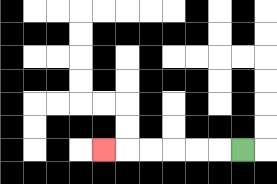{'start': '[10, 6]', 'end': '[4, 6]', 'path_directions': 'L,L,L,L,L,L', 'path_coordinates': '[[10, 6], [9, 6], [8, 6], [7, 6], [6, 6], [5, 6], [4, 6]]'}